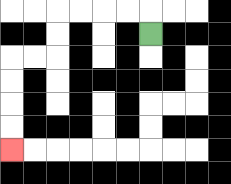{'start': '[6, 1]', 'end': '[0, 6]', 'path_directions': 'U,L,L,L,L,D,D,L,L,D,D,D,D', 'path_coordinates': '[[6, 1], [6, 0], [5, 0], [4, 0], [3, 0], [2, 0], [2, 1], [2, 2], [1, 2], [0, 2], [0, 3], [0, 4], [0, 5], [0, 6]]'}